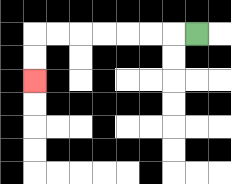{'start': '[8, 1]', 'end': '[1, 3]', 'path_directions': 'L,L,L,L,L,L,L,D,D', 'path_coordinates': '[[8, 1], [7, 1], [6, 1], [5, 1], [4, 1], [3, 1], [2, 1], [1, 1], [1, 2], [1, 3]]'}